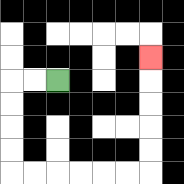{'start': '[2, 3]', 'end': '[6, 2]', 'path_directions': 'L,L,D,D,D,D,R,R,R,R,R,R,U,U,U,U,U', 'path_coordinates': '[[2, 3], [1, 3], [0, 3], [0, 4], [0, 5], [0, 6], [0, 7], [1, 7], [2, 7], [3, 7], [4, 7], [5, 7], [6, 7], [6, 6], [6, 5], [6, 4], [6, 3], [6, 2]]'}